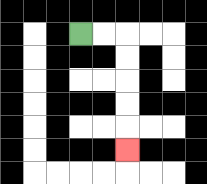{'start': '[3, 1]', 'end': '[5, 6]', 'path_directions': 'R,R,D,D,D,D,D', 'path_coordinates': '[[3, 1], [4, 1], [5, 1], [5, 2], [5, 3], [5, 4], [5, 5], [5, 6]]'}